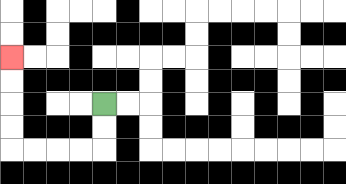{'start': '[4, 4]', 'end': '[0, 2]', 'path_directions': 'D,D,L,L,L,L,U,U,U,U', 'path_coordinates': '[[4, 4], [4, 5], [4, 6], [3, 6], [2, 6], [1, 6], [0, 6], [0, 5], [0, 4], [0, 3], [0, 2]]'}